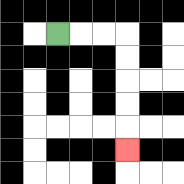{'start': '[2, 1]', 'end': '[5, 6]', 'path_directions': 'R,R,R,D,D,D,D,D', 'path_coordinates': '[[2, 1], [3, 1], [4, 1], [5, 1], [5, 2], [5, 3], [5, 4], [5, 5], [5, 6]]'}